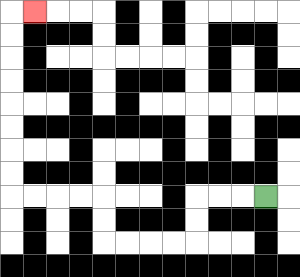{'start': '[11, 8]', 'end': '[1, 0]', 'path_directions': 'L,L,L,D,D,L,L,L,L,U,U,L,L,L,L,U,U,U,U,U,U,U,U,R', 'path_coordinates': '[[11, 8], [10, 8], [9, 8], [8, 8], [8, 9], [8, 10], [7, 10], [6, 10], [5, 10], [4, 10], [4, 9], [4, 8], [3, 8], [2, 8], [1, 8], [0, 8], [0, 7], [0, 6], [0, 5], [0, 4], [0, 3], [0, 2], [0, 1], [0, 0], [1, 0]]'}